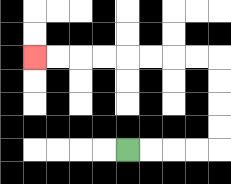{'start': '[5, 6]', 'end': '[1, 2]', 'path_directions': 'R,R,R,R,U,U,U,U,L,L,L,L,L,L,L,L', 'path_coordinates': '[[5, 6], [6, 6], [7, 6], [8, 6], [9, 6], [9, 5], [9, 4], [9, 3], [9, 2], [8, 2], [7, 2], [6, 2], [5, 2], [4, 2], [3, 2], [2, 2], [1, 2]]'}